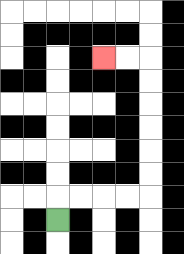{'start': '[2, 9]', 'end': '[4, 2]', 'path_directions': 'U,R,R,R,R,U,U,U,U,U,U,L,L', 'path_coordinates': '[[2, 9], [2, 8], [3, 8], [4, 8], [5, 8], [6, 8], [6, 7], [6, 6], [6, 5], [6, 4], [6, 3], [6, 2], [5, 2], [4, 2]]'}